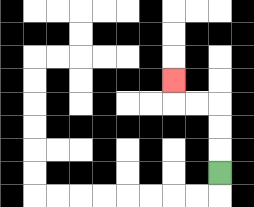{'start': '[9, 7]', 'end': '[7, 3]', 'path_directions': 'U,U,U,L,L,U', 'path_coordinates': '[[9, 7], [9, 6], [9, 5], [9, 4], [8, 4], [7, 4], [7, 3]]'}